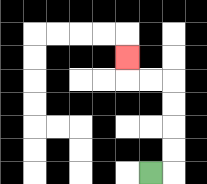{'start': '[6, 7]', 'end': '[5, 2]', 'path_directions': 'R,U,U,U,U,L,L,U', 'path_coordinates': '[[6, 7], [7, 7], [7, 6], [7, 5], [7, 4], [7, 3], [6, 3], [5, 3], [5, 2]]'}